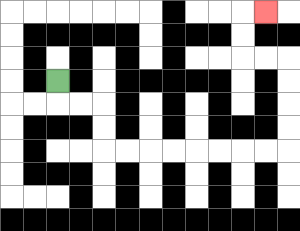{'start': '[2, 3]', 'end': '[11, 0]', 'path_directions': 'D,R,R,D,D,R,R,R,R,R,R,R,R,U,U,U,U,L,L,U,U,R', 'path_coordinates': '[[2, 3], [2, 4], [3, 4], [4, 4], [4, 5], [4, 6], [5, 6], [6, 6], [7, 6], [8, 6], [9, 6], [10, 6], [11, 6], [12, 6], [12, 5], [12, 4], [12, 3], [12, 2], [11, 2], [10, 2], [10, 1], [10, 0], [11, 0]]'}